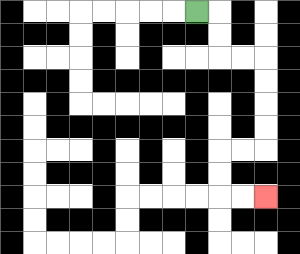{'start': '[8, 0]', 'end': '[11, 8]', 'path_directions': 'R,D,D,R,R,D,D,D,D,L,L,D,D,R,R', 'path_coordinates': '[[8, 0], [9, 0], [9, 1], [9, 2], [10, 2], [11, 2], [11, 3], [11, 4], [11, 5], [11, 6], [10, 6], [9, 6], [9, 7], [9, 8], [10, 8], [11, 8]]'}